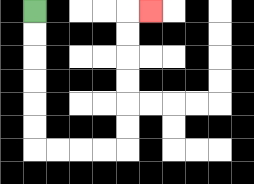{'start': '[1, 0]', 'end': '[6, 0]', 'path_directions': 'D,D,D,D,D,D,R,R,R,R,U,U,U,U,U,U,R', 'path_coordinates': '[[1, 0], [1, 1], [1, 2], [1, 3], [1, 4], [1, 5], [1, 6], [2, 6], [3, 6], [4, 6], [5, 6], [5, 5], [5, 4], [5, 3], [5, 2], [5, 1], [5, 0], [6, 0]]'}